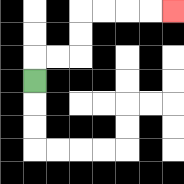{'start': '[1, 3]', 'end': '[7, 0]', 'path_directions': 'U,R,R,U,U,R,R,R,R', 'path_coordinates': '[[1, 3], [1, 2], [2, 2], [3, 2], [3, 1], [3, 0], [4, 0], [5, 0], [6, 0], [7, 0]]'}